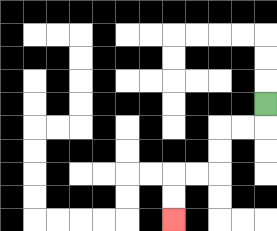{'start': '[11, 4]', 'end': '[7, 9]', 'path_directions': 'D,L,L,D,D,L,L,D,D', 'path_coordinates': '[[11, 4], [11, 5], [10, 5], [9, 5], [9, 6], [9, 7], [8, 7], [7, 7], [7, 8], [7, 9]]'}